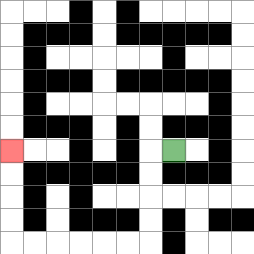{'start': '[7, 6]', 'end': '[0, 6]', 'path_directions': 'L,D,D,D,D,L,L,L,L,L,L,U,U,U,U', 'path_coordinates': '[[7, 6], [6, 6], [6, 7], [6, 8], [6, 9], [6, 10], [5, 10], [4, 10], [3, 10], [2, 10], [1, 10], [0, 10], [0, 9], [0, 8], [0, 7], [0, 6]]'}